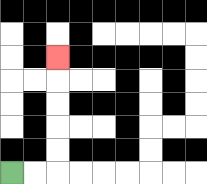{'start': '[0, 7]', 'end': '[2, 2]', 'path_directions': 'R,R,U,U,U,U,U', 'path_coordinates': '[[0, 7], [1, 7], [2, 7], [2, 6], [2, 5], [2, 4], [2, 3], [2, 2]]'}